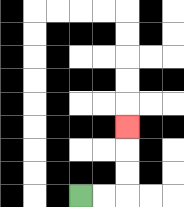{'start': '[3, 8]', 'end': '[5, 5]', 'path_directions': 'R,R,U,U,U', 'path_coordinates': '[[3, 8], [4, 8], [5, 8], [5, 7], [5, 6], [5, 5]]'}